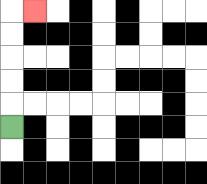{'start': '[0, 5]', 'end': '[1, 0]', 'path_directions': 'U,U,U,U,U,R', 'path_coordinates': '[[0, 5], [0, 4], [0, 3], [0, 2], [0, 1], [0, 0], [1, 0]]'}